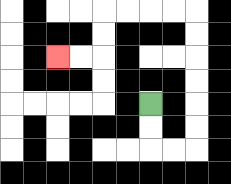{'start': '[6, 4]', 'end': '[2, 2]', 'path_directions': 'D,D,R,R,U,U,U,U,U,U,L,L,L,L,D,D,L,L', 'path_coordinates': '[[6, 4], [6, 5], [6, 6], [7, 6], [8, 6], [8, 5], [8, 4], [8, 3], [8, 2], [8, 1], [8, 0], [7, 0], [6, 0], [5, 0], [4, 0], [4, 1], [4, 2], [3, 2], [2, 2]]'}